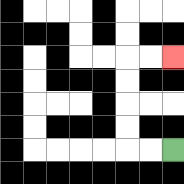{'start': '[7, 6]', 'end': '[7, 2]', 'path_directions': 'L,L,U,U,U,U,R,R', 'path_coordinates': '[[7, 6], [6, 6], [5, 6], [5, 5], [5, 4], [5, 3], [5, 2], [6, 2], [7, 2]]'}